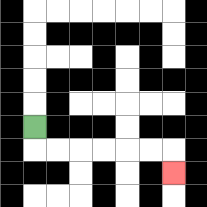{'start': '[1, 5]', 'end': '[7, 7]', 'path_directions': 'D,R,R,R,R,R,R,D', 'path_coordinates': '[[1, 5], [1, 6], [2, 6], [3, 6], [4, 6], [5, 6], [6, 6], [7, 6], [7, 7]]'}